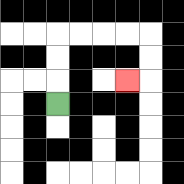{'start': '[2, 4]', 'end': '[5, 3]', 'path_directions': 'U,U,U,R,R,R,R,D,D,L', 'path_coordinates': '[[2, 4], [2, 3], [2, 2], [2, 1], [3, 1], [4, 1], [5, 1], [6, 1], [6, 2], [6, 3], [5, 3]]'}